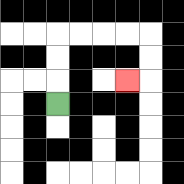{'start': '[2, 4]', 'end': '[5, 3]', 'path_directions': 'U,U,U,R,R,R,R,D,D,L', 'path_coordinates': '[[2, 4], [2, 3], [2, 2], [2, 1], [3, 1], [4, 1], [5, 1], [6, 1], [6, 2], [6, 3], [5, 3]]'}